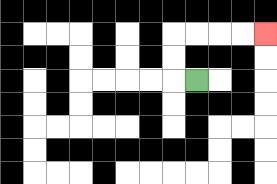{'start': '[8, 3]', 'end': '[11, 1]', 'path_directions': 'L,U,U,R,R,R,R', 'path_coordinates': '[[8, 3], [7, 3], [7, 2], [7, 1], [8, 1], [9, 1], [10, 1], [11, 1]]'}